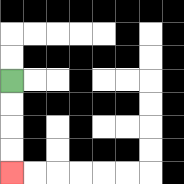{'start': '[0, 3]', 'end': '[0, 7]', 'path_directions': 'D,D,D,D', 'path_coordinates': '[[0, 3], [0, 4], [0, 5], [0, 6], [0, 7]]'}